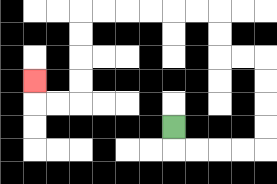{'start': '[7, 5]', 'end': '[1, 3]', 'path_directions': 'D,R,R,R,R,U,U,U,U,L,L,U,U,L,L,L,L,L,L,D,D,D,D,L,L,U', 'path_coordinates': '[[7, 5], [7, 6], [8, 6], [9, 6], [10, 6], [11, 6], [11, 5], [11, 4], [11, 3], [11, 2], [10, 2], [9, 2], [9, 1], [9, 0], [8, 0], [7, 0], [6, 0], [5, 0], [4, 0], [3, 0], [3, 1], [3, 2], [3, 3], [3, 4], [2, 4], [1, 4], [1, 3]]'}